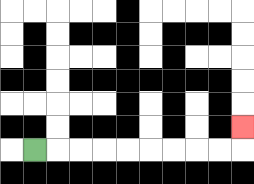{'start': '[1, 6]', 'end': '[10, 5]', 'path_directions': 'R,R,R,R,R,R,R,R,R,U', 'path_coordinates': '[[1, 6], [2, 6], [3, 6], [4, 6], [5, 6], [6, 6], [7, 6], [8, 6], [9, 6], [10, 6], [10, 5]]'}